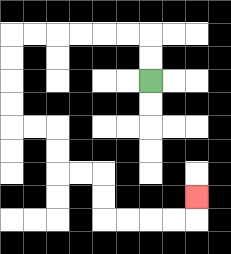{'start': '[6, 3]', 'end': '[8, 8]', 'path_directions': 'U,U,L,L,L,L,L,L,D,D,D,D,R,R,D,D,R,R,D,D,R,R,R,R,U', 'path_coordinates': '[[6, 3], [6, 2], [6, 1], [5, 1], [4, 1], [3, 1], [2, 1], [1, 1], [0, 1], [0, 2], [0, 3], [0, 4], [0, 5], [1, 5], [2, 5], [2, 6], [2, 7], [3, 7], [4, 7], [4, 8], [4, 9], [5, 9], [6, 9], [7, 9], [8, 9], [8, 8]]'}